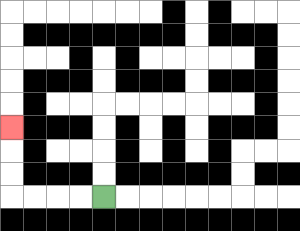{'start': '[4, 8]', 'end': '[0, 5]', 'path_directions': 'L,L,L,L,U,U,U', 'path_coordinates': '[[4, 8], [3, 8], [2, 8], [1, 8], [0, 8], [0, 7], [0, 6], [0, 5]]'}